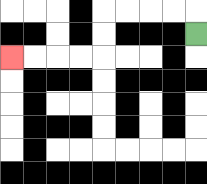{'start': '[8, 1]', 'end': '[0, 2]', 'path_directions': 'U,L,L,L,L,D,D,L,L,L,L', 'path_coordinates': '[[8, 1], [8, 0], [7, 0], [6, 0], [5, 0], [4, 0], [4, 1], [4, 2], [3, 2], [2, 2], [1, 2], [0, 2]]'}